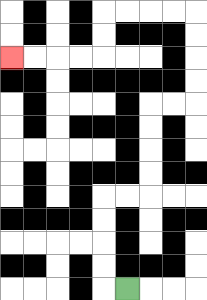{'start': '[5, 12]', 'end': '[0, 2]', 'path_directions': 'L,U,U,U,U,R,R,U,U,U,U,R,R,U,U,U,U,L,L,L,L,D,D,L,L,L,L', 'path_coordinates': '[[5, 12], [4, 12], [4, 11], [4, 10], [4, 9], [4, 8], [5, 8], [6, 8], [6, 7], [6, 6], [6, 5], [6, 4], [7, 4], [8, 4], [8, 3], [8, 2], [8, 1], [8, 0], [7, 0], [6, 0], [5, 0], [4, 0], [4, 1], [4, 2], [3, 2], [2, 2], [1, 2], [0, 2]]'}